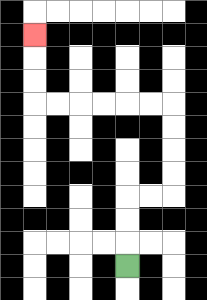{'start': '[5, 11]', 'end': '[1, 1]', 'path_directions': 'U,U,U,R,R,U,U,U,U,L,L,L,L,L,L,U,U,U', 'path_coordinates': '[[5, 11], [5, 10], [5, 9], [5, 8], [6, 8], [7, 8], [7, 7], [7, 6], [7, 5], [7, 4], [6, 4], [5, 4], [4, 4], [3, 4], [2, 4], [1, 4], [1, 3], [1, 2], [1, 1]]'}